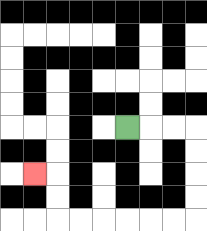{'start': '[5, 5]', 'end': '[1, 7]', 'path_directions': 'R,R,R,D,D,D,D,L,L,L,L,L,L,U,U,L', 'path_coordinates': '[[5, 5], [6, 5], [7, 5], [8, 5], [8, 6], [8, 7], [8, 8], [8, 9], [7, 9], [6, 9], [5, 9], [4, 9], [3, 9], [2, 9], [2, 8], [2, 7], [1, 7]]'}